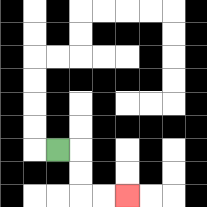{'start': '[2, 6]', 'end': '[5, 8]', 'path_directions': 'R,D,D,R,R', 'path_coordinates': '[[2, 6], [3, 6], [3, 7], [3, 8], [4, 8], [5, 8]]'}